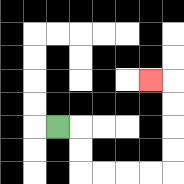{'start': '[2, 5]', 'end': '[6, 3]', 'path_directions': 'R,D,D,R,R,R,R,U,U,U,U,L', 'path_coordinates': '[[2, 5], [3, 5], [3, 6], [3, 7], [4, 7], [5, 7], [6, 7], [7, 7], [7, 6], [7, 5], [7, 4], [7, 3], [6, 3]]'}